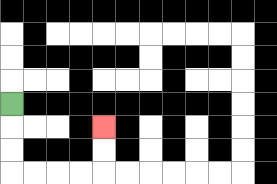{'start': '[0, 4]', 'end': '[4, 5]', 'path_directions': 'D,D,D,R,R,R,R,U,U', 'path_coordinates': '[[0, 4], [0, 5], [0, 6], [0, 7], [1, 7], [2, 7], [3, 7], [4, 7], [4, 6], [4, 5]]'}